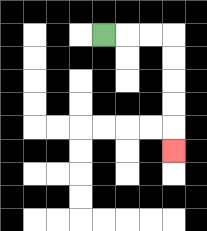{'start': '[4, 1]', 'end': '[7, 6]', 'path_directions': 'R,R,R,D,D,D,D,D', 'path_coordinates': '[[4, 1], [5, 1], [6, 1], [7, 1], [7, 2], [7, 3], [7, 4], [7, 5], [7, 6]]'}